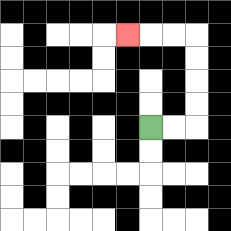{'start': '[6, 5]', 'end': '[5, 1]', 'path_directions': 'R,R,U,U,U,U,L,L,L', 'path_coordinates': '[[6, 5], [7, 5], [8, 5], [8, 4], [8, 3], [8, 2], [8, 1], [7, 1], [6, 1], [5, 1]]'}